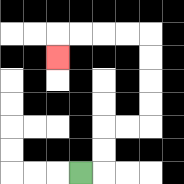{'start': '[3, 7]', 'end': '[2, 2]', 'path_directions': 'R,U,U,R,R,U,U,U,U,L,L,L,L,D', 'path_coordinates': '[[3, 7], [4, 7], [4, 6], [4, 5], [5, 5], [6, 5], [6, 4], [6, 3], [6, 2], [6, 1], [5, 1], [4, 1], [3, 1], [2, 1], [2, 2]]'}